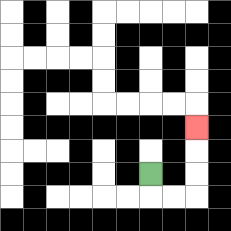{'start': '[6, 7]', 'end': '[8, 5]', 'path_directions': 'D,R,R,U,U,U', 'path_coordinates': '[[6, 7], [6, 8], [7, 8], [8, 8], [8, 7], [8, 6], [8, 5]]'}